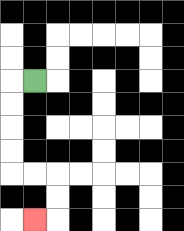{'start': '[1, 3]', 'end': '[1, 9]', 'path_directions': 'L,D,D,D,D,R,R,D,D,L', 'path_coordinates': '[[1, 3], [0, 3], [0, 4], [0, 5], [0, 6], [0, 7], [1, 7], [2, 7], [2, 8], [2, 9], [1, 9]]'}